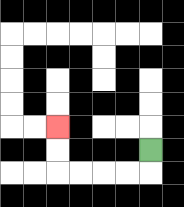{'start': '[6, 6]', 'end': '[2, 5]', 'path_directions': 'D,L,L,L,L,U,U', 'path_coordinates': '[[6, 6], [6, 7], [5, 7], [4, 7], [3, 7], [2, 7], [2, 6], [2, 5]]'}